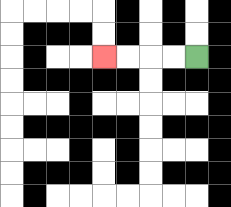{'start': '[8, 2]', 'end': '[4, 2]', 'path_directions': 'L,L,L,L', 'path_coordinates': '[[8, 2], [7, 2], [6, 2], [5, 2], [4, 2]]'}